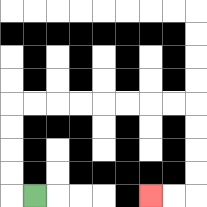{'start': '[1, 8]', 'end': '[6, 8]', 'path_directions': 'L,U,U,U,U,R,R,R,R,R,R,R,R,D,D,D,D,L,L', 'path_coordinates': '[[1, 8], [0, 8], [0, 7], [0, 6], [0, 5], [0, 4], [1, 4], [2, 4], [3, 4], [4, 4], [5, 4], [6, 4], [7, 4], [8, 4], [8, 5], [8, 6], [8, 7], [8, 8], [7, 8], [6, 8]]'}